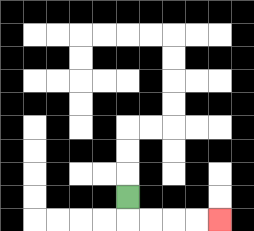{'start': '[5, 8]', 'end': '[9, 9]', 'path_directions': 'D,R,R,R,R', 'path_coordinates': '[[5, 8], [5, 9], [6, 9], [7, 9], [8, 9], [9, 9]]'}